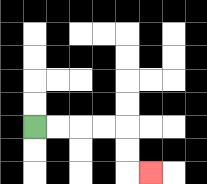{'start': '[1, 5]', 'end': '[6, 7]', 'path_directions': 'R,R,R,R,D,D,R', 'path_coordinates': '[[1, 5], [2, 5], [3, 5], [4, 5], [5, 5], [5, 6], [5, 7], [6, 7]]'}